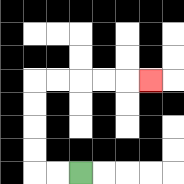{'start': '[3, 7]', 'end': '[6, 3]', 'path_directions': 'L,L,U,U,U,U,R,R,R,R,R', 'path_coordinates': '[[3, 7], [2, 7], [1, 7], [1, 6], [1, 5], [1, 4], [1, 3], [2, 3], [3, 3], [4, 3], [5, 3], [6, 3]]'}